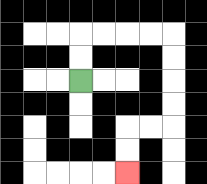{'start': '[3, 3]', 'end': '[5, 7]', 'path_directions': 'U,U,R,R,R,R,D,D,D,D,L,L,D,D', 'path_coordinates': '[[3, 3], [3, 2], [3, 1], [4, 1], [5, 1], [6, 1], [7, 1], [7, 2], [7, 3], [7, 4], [7, 5], [6, 5], [5, 5], [5, 6], [5, 7]]'}